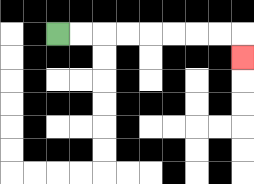{'start': '[2, 1]', 'end': '[10, 2]', 'path_directions': 'R,R,R,R,R,R,R,R,D', 'path_coordinates': '[[2, 1], [3, 1], [4, 1], [5, 1], [6, 1], [7, 1], [8, 1], [9, 1], [10, 1], [10, 2]]'}